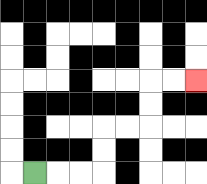{'start': '[1, 7]', 'end': '[8, 3]', 'path_directions': 'R,R,R,U,U,R,R,U,U,R,R', 'path_coordinates': '[[1, 7], [2, 7], [3, 7], [4, 7], [4, 6], [4, 5], [5, 5], [6, 5], [6, 4], [6, 3], [7, 3], [8, 3]]'}